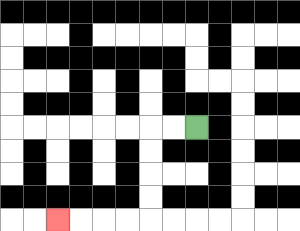{'start': '[8, 5]', 'end': '[2, 9]', 'path_directions': 'L,L,D,D,D,D,L,L,L,L', 'path_coordinates': '[[8, 5], [7, 5], [6, 5], [6, 6], [6, 7], [6, 8], [6, 9], [5, 9], [4, 9], [3, 9], [2, 9]]'}